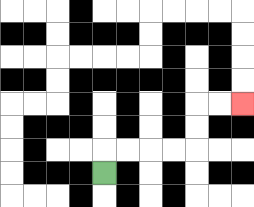{'start': '[4, 7]', 'end': '[10, 4]', 'path_directions': 'U,R,R,R,R,U,U,R,R', 'path_coordinates': '[[4, 7], [4, 6], [5, 6], [6, 6], [7, 6], [8, 6], [8, 5], [8, 4], [9, 4], [10, 4]]'}